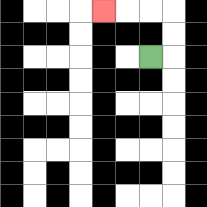{'start': '[6, 2]', 'end': '[4, 0]', 'path_directions': 'R,U,U,L,L,L', 'path_coordinates': '[[6, 2], [7, 2], [7, 1], [7, 0], [6, 0], [5, 0], [4, 0]]'}